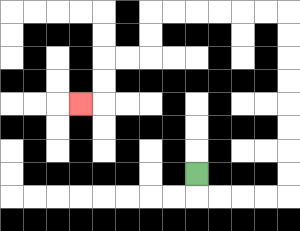{'start': '[8, 7]', 'end': '[3, 4]', 'path_directions': 'D,R,R,R,R,U,U,U,U,U,U,U,U,L,L,L,L,L,L,D,D,L,L,D,D,L', 'path_coordinates': '[[8, 7], [8, 8], [9, 8], [10, 8], [11, 8], [12, 8], [12, 7], [12, 6], [12, 5], [12, 4], [12, 3], [12, 2], [12, 1], [12, 0], [11, 0], [10, 0], [9, 0], [8, 0], [7, 0], [6, 0], [6, 1], [6, 2], [5, 2], [4, 2], [4, 3], [4, 4], [3, 4]]'}